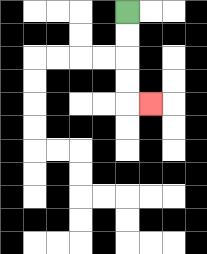{'start': '[5, 0]', 'end': '[6, 4]', 'path_directions': 'D,D,D,D,R', 'path_coordinates': '[[5, 0], [5, 1], [5, 2], [5, 3], [5, 4], [6, 4]]'}